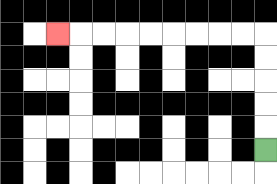{'start': '[11, 6]', 'end': '[2, 1]', 'path_directions': 'U,U,U,U,U,L,L,L,L,L,L,L,L,L', 'path_coordinates': '[[11, 6], [11, 5], [11, 4], [11, 3], [11, 2], [11, 1], [10, 1], [9, 1], [8, 1], [7, 1], [6, 1], [5, 1], [4, 1], [3, 1], [2, 1]]'}